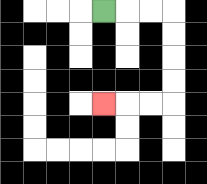{'start': '[4, 0]', 'end': '[4, 4]', 'path_directions': 'R,R,R,D,D,D,D,L,L,L', 'path_coordinates': '[[4, 0], [5, 0], [6, 0], [7, 0], [7, 1], [7, 2], [7, 3], [7, 4], [6, 4], [5, 4], [4, 4]]'}